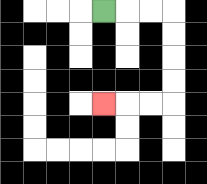{'start': '[4, 0]', 'end': '[4, 4]', 'path_directions': 'R,R,R,D,D,D,D,L,L,L', 'path_coordinates': '[[4, 0], [5, 0], [6, 0], [7, 0], [7, 1], [7, 2], [7, 3], [7, 4], [6, 4], [5, 4], [4, 4]]'}